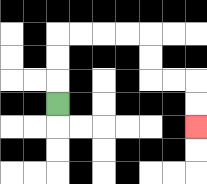{'start': '[2, 4]', 'end': '[8, 5]', 'path_directions': 'U,U,U,R,R,R,R,D,D,R,R,D,D', 'path_coordinates': '[[2, 4], [2, 3], [2, 2], [2, 1], [3, 1], [4, 1], [5, 1], [6, 1], [6, 2], [6, 3], [7, 3], [8, 3], [8, 4], [8, 5]]'}